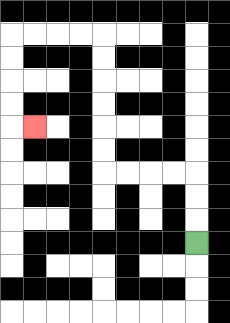{'start': '[8, 10]', 'end': '[1, 5]', 'path_directions': 'U,U,U,L,L,L,L,U,U,U,U,U,U,L,L,L,L,D,D,D,D,R', 'path_coordinates': '[[8, 10], [8, 9], [8, 8], [8, 7], [7, 7], [6, 7], [5, 7], [4, 7], [4, 6], [4, 5], [4, 4], [4, 3], [4, 2], [4, 1], [3, 1], [2, 1], [1, 1], [0, 1], [0, 2], [0, 3], [0, 4], [0, 5], [1, 5]]'}